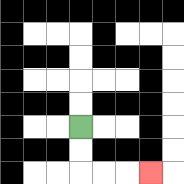{'start': '[3, 5]', 'end': '[6, 7]', 'path_directions': 'D,D,R,R,R', 'path_coordinates': '[[3, 5], [3, 6], [3, 7], [4, 7], [5, 7], [6, 7]]'}